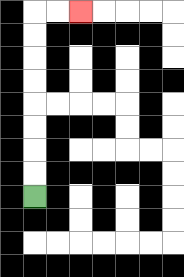{'start': '[1, 8]', 'end': '[3, 0]', 'path_directions': 'U,U,U,U,U,U,U,U,R,R', 'path_coordinates': '[[1, 8], [1, 7], [1, 6], [1, 5], [1, 4], [1, 3], [1, 2], [1, 1], [1, 0], [2, 0], [3, 0]]'}